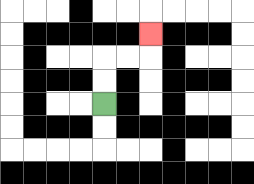{'start': '[4, 4]', 'end': '[6, 1]', 'path_directions': 'U,U,R,R,U', 'path_coordinates': '[[4, 4], [4, 3], [4, 2], [5, 2], [6, 2], [6, 1]]'}